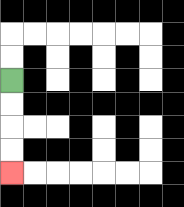{'start': '[0, 3]', 'end': '[0, 7]', 'path_directions': 'D,D,D,D', 'path_coordinates': '[[0, 3], [0, 4], [0, 5], [0, 6], [0, 7]]'}